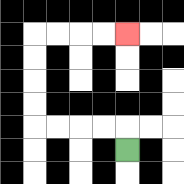{'start': '[5, 6]', 'end': '[5, 1]', 'path_directions': 'U,L,L,L,L,U,U,U,U,R,R,R,R', 'path_coordinates': '[[5, 6], [5, 5], [4, 5], [3, 5], [2, 5], [1, 5], [1, 4], [1, 3], [1, 2], [1, 1], [2, 1], [3, 1], [4, 1], [5, 1]]'}